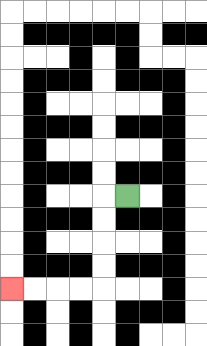{'start': '[5, 8]', 'end': '[0, 12]', 'path_directions': 'L,D,D,D,D,L,L,L,L', 'path_coordinates': '[[5, 8], [4, 8], [4, 9], [4, 10], [4, 11], [4, 12], [3, 12], [2, 12], [1, 12], [0, 12]]'}